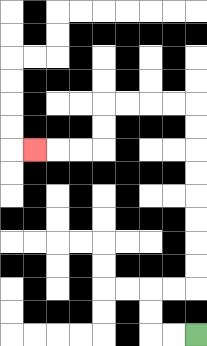{'start': '[8, 14]', 'end': '[1, 6]', 'path_directions': 'L,L,U,U,R,R,U,U,U,U,U,U,U,U,L,L,L,L,D,D,L,L,L', 'path_coordinates': '[[8, 14], [7, 14], [6, 14], [6, 13], [6, 12], [7, 12], [8, 12], [8, 11], [8, 10], [8, 9], [8, 8], [8, 7], [8, 6], [8, 5], [8, 4], [7, 4], [6, 4], [5, 4], [4, 4], [4, 5], [4, 6], [3, 6], [2, 6], [1, 6]]'}